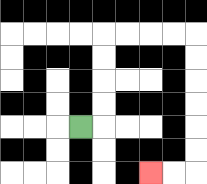{'start': '[3, 5]', 'end': '[6, 7]', 'path_directions': 'R,U,U,U,U,R,R,R,R,D,D,D,D,D,D,L,L', 'path_coordinates': '[[3, 5], [4, 5], [4, 4], [4, 3], [4, 2], [4, 1], [5, 1], [6, 1], [7, 1], [8, 1], [8, 2], [8, 3], [8, 4], [8, 5], [8, 6], [8, 7], [7, 7], [6, 7]]'}